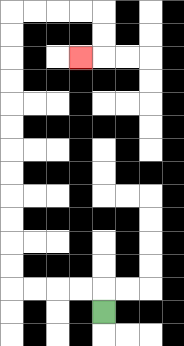{'start': '[4, 13]', 'end': '[3, 2]', 'path_directions': 'U,L,L,L,L,U,U,U,U,U,U,U,U,U,U,U,U,R,R,R,R,D,D,L', 'path_coordinates': '[[4, 13], [4, 12], [3, 12], [2, 12], [1, 12], [0, 12], [0, 11], [0, 10], [0, 9], [0, 8], [0, 7], [0, 6], [0, 5], [0, 4], [0, 3], [0, 2], [0, 1], [0, 0], [1, 0], [2, 0], [3, 0], [4, 0], [4, 1], [4, 2], [3, 2]]'}